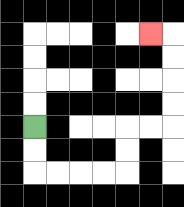{'start': '[1, 5]', 'end': '[6, 1]', 'path_directions': 'D,D,R,R,R,R,U,U,R,R,U,U,U,U,L', 'path_coordinates': '[[1, 5], [1, 6], [1, 7], [2, 7], [3, 7], [4, 7], [5, 7], [5, 6], [5, 5], [6, 5], [7, 5], [7, 4], [7, 3], [7, 2], [7, 1], [6, 1]]'}